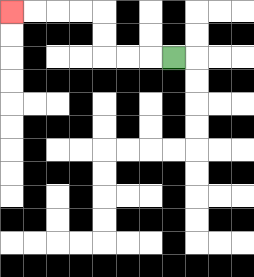{'start': '[7, 2]', 'end': '[0, 0]', 'path_directions': 'L,L,L,U,U,L,L,L,L', 'path_coordinates': '[[7, 2], [6, 2], [5, 2], [4, 2], [4, 1], [4, 0], [3, 0], [2, 0], [1, 0], [0, 0]]'}